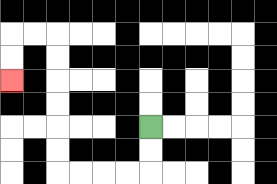{'start': '[6, 5]', 'end': '[0, 3]', 'path_directions': 'D,D,L,L,L,L,U,U,U,U,U,U,L,L,D,D', 'path_coordinates': '[[6, 5], [6, 6], [6, 7], [5, 7], [4, 7], [3, 7], [2, 7], [2, 6], [2, 5], [2, 4], [2, 3], [2, 2], [2, 1], [1, 1], [0, 1], [0, 2], [0, 3]]'}